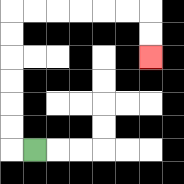{'start': '[1, 6]', 'end': '[6, 2]', 'path_directions': 'L,U,U,U,U,U,U,R,R,R,R,R,R,D,D', 'path_coordinates': '[[1, 6], [0, 6], [0, 5], [0, 4], [0, 3], [0, 2], [0, 1], [0, 0], [1, 0], [2, 0], [3, 0], [4, 0], [5, 0], [6, 0], [6, 1], [6, 2]]'}